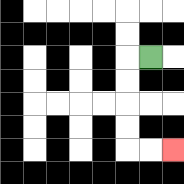{'start': '[6, 2]', 'end': '[7, 6]', 'path_directions': 'L,D,D,D,D,R,R', 'path_coordinates': '[[6, 2], [5, 2], [5, 3], [5, 4], [5, 5], [5, 6], [6, 6], [7, 6]]'}